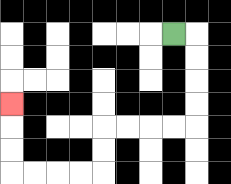{'start': '[7, 1]', 'end': '[0, 4]', 'path_directions': 'R,D,D,D,D,L,L,L,L,D,D,L,L,L,L,U,U,U', 'path_coordinates': '[[7, 1], [8, 1], [8, 2], [8, 3], [8, 4], [8, 5], [7, 5], [6, 5], [5, 5], [4, 5], [4, 6], [4, 7], [3, 7], [2, 7], [1, 7], [0, 7], [0, 6], [0, 5], [0, 4]]'}